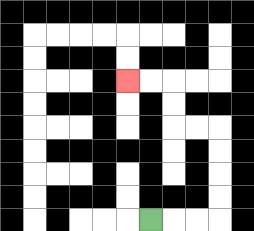{'start': '[6, 9]', 'end': '[5, 3]', 'path_directions': 'R,R,R,U,U,U,U,L,L,U,U,L,L', 'path_coordinates': '[[6, 9], [7, 9], [8, 9], [9, 9], [9, 8], [9, 7], [9, 6], [9, 5], [8, 5], [7, 5], [7, 4], [7, 3], [6, 3], [5, 3]]'}